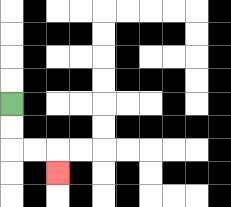{'start': '[0, 4]', 'end': '[2, 7]', 'path_directions': 'D,D,R,R,D', 'path_coordinates': '[[0, 4], [0, 5], [0, 6], [1, 6], [2, 6], [2, 7]]'}